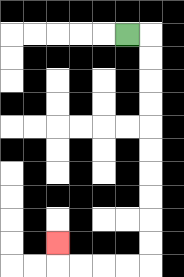{'start': '[5, 1]', 'end': '[2, 10]', 'path_directions': 'R,D,D,D,D,D,D,D,D,D,D,L,L,L,L,U', 'path_coordinates': '[[5, 1], [6, 1], [6, 2], [6, 3], [6, 4], [6, 5], [6, 6], [6, 7], [6, 8], [6, 9], [6, 10], [6, 11], [5, 11], [4, 11], [3, 11], [2, 11], [2, 10]]'}